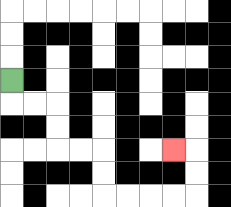{'start': '[0, 3]', 'end': '[7, 6]', 'path_directions': 'D,R,R,D,D,R,R,D,D,R,R,R,R,U,U,L', 'path_coordinates': '[[0, 3], [0, 4], [1, 4], [2, 4], [2, 5], [2, 6], [3, 6], [4, 6], [4, 7], [4, 8], [5, 8], [6, 8], [7, 8], [8, 8], [8, 7], [8, 6], [7, 6]]'}